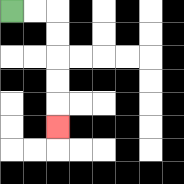{'start': '[0, 0]', 'end': '[2, 5]', 'path_directions': 'R,R,D,D,D,D,D', 'path_coordinates': '[[0, 0], [1, 0], [2, 0], [2, 1], [2, 2], [2, 3], [2, 4], [2, 5]]'}